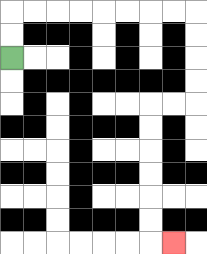{'start': '[0, 2]', 'end': '[7, 10]', 'path_directions': 'U,U,R,R,R,R,R,R,R,R,D,D,D,D,L,L,D,D,D,D,D,D,R', 'path_coordinates': '[[0, 2], [0, 1], [0, 0], [1, 0], [2, 0], [3, 0], [4, 0], [5, 0], [6, 0], [7, 0], [8, 0], [8, 1], [8, 2], [8, 3], [8, 4], [7, 4], [6, 4], [6, 5], [6, 6], [6, 7], [6, 8], [6, 9], [6, 10], [7, 10]]'}